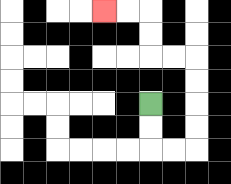{'start': '[6, 4]', 'end': '[4, 0]', 'path_directions': 'D,D,R,R,U,U,U,U,L,L,U,U,L,L', 'path_coordinates': '[[6, 4], [6, 5], [6, 6], [7, 6], [8, 6], [8, 5], [8, 4], [8, 3], [8, 2], [7, 2], [6, 2], [6, 1], [6, 0], [5, 0], [4, 0]]'}